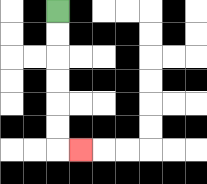{'start': '[2, 0]', 'end': '[3, 6]', 'path_directions': 'D,D,D,D,D,D,R', 'path_coordinates': '[[2, 0], [2, 1], [2, 2], [2, 3], [2, 4], [2, 5], [2, 6], [3, 6]]'}